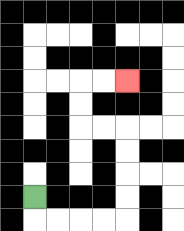{'start': '[1, 8]', 'end': '[5, 3]', 'path_directions': 'D,R,R,R,R,U,U,U,U,L,L,U,U,R,R', 'path_coordinates': '[[1, 8], [1, 9], [2, 9], [3, 9], [4, 9], [5, 9], [5, 8], [5, 7], [5, 6], [5, 5], [4, 5], [3, 5], [3, 4], [3, 3], [4, 3], [5, 3]]'}